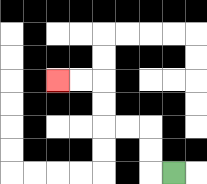{'start': '[7, 7]', 'end': '[2, 3]', 'path_directions': 'L,U,U,L,L,U,U,L,L', 'path_coordinates': '[[7, 7], [6, 7], [6, 6], [6, 5], [5, 5], [4, 5], [4, 4], [4, 3], [3, 3], [2, 3]]'}